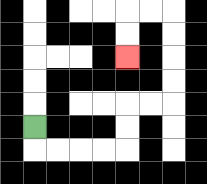{'start': '[1, 5]', 'end': '[5, 2]', 'path_directions': 'D,R,R,R,R,U,U,R,R,U,U,U,U,L,L,D,D', 'path_coordinates': '[[1, 5], [1, 6], [2, 6], [3, 6], [4, 6], [5, 6], [5, 5], [5, 4], [6, 4], [7, 4], [7, 3], [7, 2], [7, 1], [7, 0], [6, 0], [5, 0], [5, 1], [5, 2]]'}